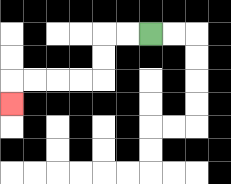{'start': '[6, 1]', 'end': '[0, 4]', 'path_directions': 'L,L,D,D,L,L,L,L,D', 'path_coordinates': '[[6, 1], [5, 1], [4, 1], [4, 2], [4, 3], [3, 3], [2, 3], [1, 3], [0, 3], [0, 4]]'}